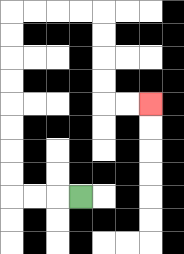{'start': '[3, 8]', 'end': '[6, 4]', 'path_directions': 'L,L,L,U,U,U,U,U,U,U,U,R,R,R,R,D,D,D,D,R,R', 'path_coordinates': '[[3, 8], [2, 8], [1, 8], [0, 8], [0, 7], [0, 6], [0, 5], [0, 4], [0, 3], [0, 2], [0, 1], [0, 0], [1, 0], [2, 0], [3, 0], [4, 0], [4, 1], [4, 2], [4, 3], [4, 4], [5, 4], [6, 4]]'}